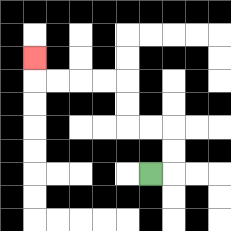{'start': '[6, 7]', 'end': '[1, 2]', 'path_directions': 'R,U,U,L,L,U,U,L,L,L,L,U', 'path_coordinates': '[[6, 7], [7, 7], [7, 6], [7, 5], [6, 5], [5, 5], [5, 4], [5, 3], [4, 3], [3, 3], [2, 3], [1, 3], [1, 2]]'}